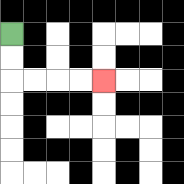{'start': '[0, 1]', 'end': '[4, 3]', 'path_directions': 'D,D,R,R,R,R', 'path_coordinates': '[[0, 1], [0, 2], [0, 3], [1, 3], [2, 3], [3, 3], [4, 3]]'}